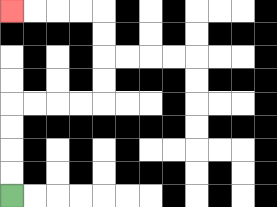{'start': '[0, 8]', 'end': '[0, 0]', 'path_directions': 'U,U,U,U,R,R,R,R,U,U,U,U,L,L,L,L', 'path_coordinates': '[[0, 8], [0, 7], [0, 6], [0, 5], [0, 4], [1, 4], [2, 4], [3, 4], [4, 4], [4, 3], [4, 2], [4, 1], [4, 0], [3, 0], [2, 0], [1, 0], [0, 0]]'}